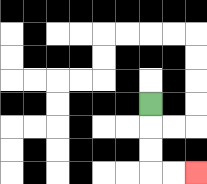{'start': '[6, 4]', 'end': '[8, 7]', 'path_directions': 'D,D,D,R,R', 'path_coordinates': '[[6, 4], [6, 5], [6, 6], [6, 7], [7, 7], [8, 7]]'}